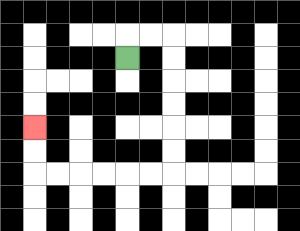{'start': '[5, 2]', 'end': '[1, 5]', 'path_directions': 'U,R,R,D,D,D,D,D,D,L,L,L,L,L,L,U,U', 'path_coordinates': '[[5, 2], [5, 1], [6, 1], [7, 1], [7, 2], [7, 3], [7, 4], [7, 5], [7, 6], [7, 7], [6, 7], [5, 7], [4, 7], [3, 7], [2, 7], [1, 7], [1, 6], [1, 5]]'}